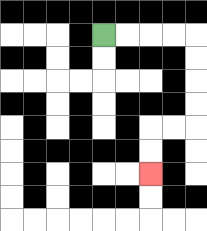{'start': '[4, 1]', 'end': '[6, 7]', 'path_directions': 'R,R,R,R,D,D,D,D,L,L,D,D', 'path_coordinates': '[[4, 1], [5, 1], [6, 1], [7, 1], [8, 1], [8, 2], [8, 3], [8, 4], [8, 5], [7, 5], [6, 5], [6, 6], [6, 7]]'}